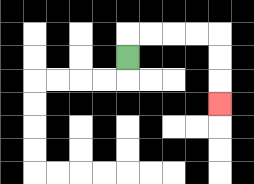{'start': '[5, 2]', 'end': '[9, 4]', 'path_directions': 'U,R,R,R,R,D,D,D', 'path_coordinates': '[[5, 2], [5, 1], [6, 1], [7, 1], [8, 1], [9, 1], [9, 2], [9, 3], [9, 4]]'}